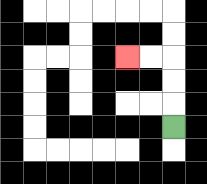{'start': '[7, 5]', 'end': '[5, 2]', 'path_directions': 'U,U,U,L,L', 'path_coordinates': '[[7, 5], [7, 4], [7, 3], [7, 2], [6, 2], [5, 2]]'}